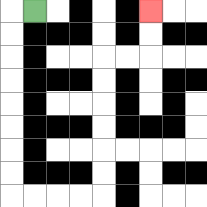{'start': '[1, 0]', 'end': '[6, 0]', 'path_directions': 'L,D,D,D,D,D,D,D,D,R,R,R,R,U,U,U,U,U,U,R,R,U,U', 'path_coordinates': '[[1, 0], [0, 0], [0, 1], [0, 2], [0, 3], [0, 4], [0, 5], [0, 6], [0, 7], [0, 8], [1, 8], [2, 8], [3, 8], [4, 8], [4, 7], [4, 6], [4, 5], [4, 4], [4, 3], [4, 2], [5, 2], [6, 2], [6, 1], [6, 0]]'}